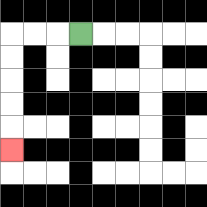{'start': '[3, 1]', 'end': '[0, 6]', 'path_directions': 'L,L,L,D,D,D,D,D', 'path_coordinates': '[[3, 1], [2, 1], [1, 1], [0, 1], [0, 2], [0, 3], [0, 4], [0, 5], [0, 6]]'}